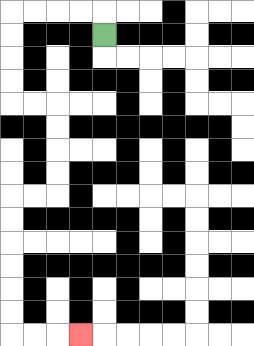{'start': '[4, 1]', 'end': '[3, 14]', 'path_directions': 'U,L,L,L,L,D,D,D,D,R,R,D,D,D,D,L,L,D,D,D,D,D,D,R,R,R', 'path_coordinates': '[[4, 1], [4, 0], [3, 0], [2, 0], [1, 0], [0, 0], [0, 1], [0, 2], [0, 3], [0, 4], [1, 4], [2, 4], [2, 5], [2, 6], [2, 7], [2, 8], [1, 8], [0, 8], [0, 9], [0, 10], [0, 11], [0, 12], [0, 13], [0, 14], [1, 14], [2, 14], [3, 14]]'}